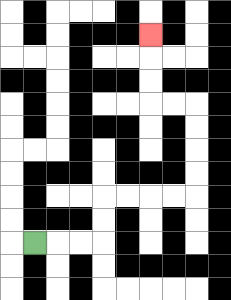{'start': '[1, 10]', 'end': '[6, 1]', 'path_directions': 'R,R,R,U,U,R,R,R,R,U,U,U,U,L,L,U,U,U', 'path_coordinates': '[[1, 10], [2, 10], [3, 10], [4, 10], [4, 9], [4, 8], [5, 8], [6, 8], [7, 8], [8, 8], [8, 7], [8, 6], [8, 5], [8, 4], [7, 4], [6, 4], [6, 3], [6, 2], [6, 1]]'}